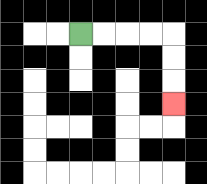{'start': '[3, 1]', 'end': '[7, 4]', 'path_directions': 'R,R,R,R,D,D,D', 'path_coordinates': '[[3, 1], [4, 1], [5, 1], [6, 1], [7, 1], [7, 2], [7, 3], [7, 4]]'}